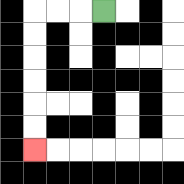{'start': '[4, 0]', 'end': '[1, 6]', 'path_directions': 'L,L,L,D,D,D,D,D,D', 'path_coordinates': '[[4, 0], [3, 0], [2, 0], [1, 0], [1, 1], [1, 2], [1, 3], [1, 4], [1, 5], [1, 6]]'}